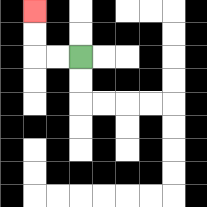{'start': '[3, 2]', 'end': '[1, 0]', 'path_directions': 'L,L,U,U', 'path_coordinates': '[[3, 2], [2, 2], [1, 2], [1, 1], [1, 0]]'}